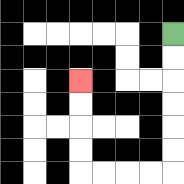{'start': '[7, 1]', 'end': '[3, 3]', 'path_directions': 'D,D,D,D,D,D,L,L,L,L,U,U,U,U', 'path_coordinates': '[[7, 1], [7, 2], [7, 3], [7, 4], [7, 5], [7, 6], [7, 7], [6, 7], [5, 7], [4, 7], [3, 7], [3, 6], [3, 5], [3, 4], [3, 3]]'}